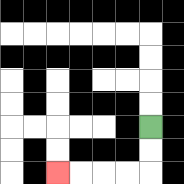{'start': '[6, 5]', 'end': '[2, 7]', 'path_directions': 'D,D,L,L,L,L', 'path_coordinates': '[[6, 5], [6, 6], [6, 7], [5, 7], [4, 7], [3, 7], [2, 7]]'}